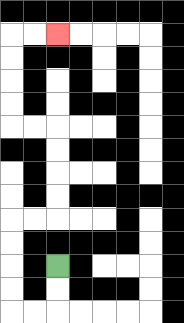{'start': '[2, 11]', 'end': '[2, 1]', 'path_directions': 'D,D,L,L,U,U,U,U,R,R,U,U,U,U,L,L,U,U,U,U,R,R', 'path_coordinates': '[[2, 11], [2, 12], [2, 13], [1, 13], [0, 13], [0, 12], [0, 11], [0, 10], [0, 9], [1, 9], [2, 9], [2, 8], [2, 7], [2, 6], [2, 5], [1, 5], [0, 5], [0, 4], [0, 3], [0, 2], [0, 1], [1, 1], [2, 1]]'}